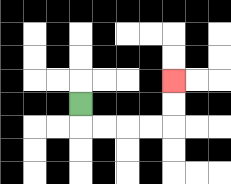{'start': '[3, 4]', 'end': '[7, 3]', 'path_directions': 'D,R,R,R,R,U,U', 'path_coordinates': '[[3, 4], [3, 5], [4, 5], [5, 5], [6, 5], [7, 5], [7, 4], [7, 3]]'}